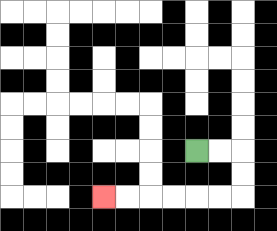{'start': '[8, 6]', 'end': '[4, 8]', 'path_directions': 'R,R,D,D,L,L,L,L,L,L', 'path_coordinates': '[[8, 6], [9, 6], [10, 6], [10, 7], [10, 8], [9, 8], [8, 8], [7, 8], [6, 8], [5, 8], [4, 8]]'}